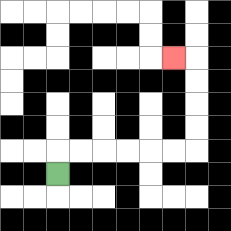{'start': '[2, 7]', 'end': '[7, 2]', 'path_directions': 'U,R,R,R,R,R,R,U,U,U,U,L', 'path_coordinates': '[[2, 7], [2, 6], [3, 6], [4, 6], [5, 6], [6, 6], [7, 6], [8, 6], [8, 5], [8, 4], [8, 3], [8, 2], [7, 2]]'}